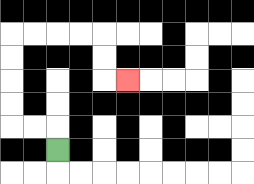{'start': '[2, 6]', 'end': '[5, 3]', 'path_directions': 'U,L,L,U,U,U,U,R,R,R,R,D,D,R', 'path_coordinates': '[[2, 6], [2, 5], [1, 5], [0, 5], [0, 4], [0, 3], [0, 2], [0, 1], [1, 1], [2, 1], [3, 1], [4, 1], [4, 2], [4, 3], [5, 3]]'}